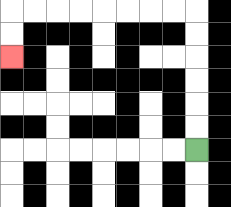{'start': '[8, 6]', 'end': '[0, 2]', 'path_directions': 'U,U,U,U,U,U,L,L,L,L,L,L,L,L,D,D', 'path_coordinates': '[[8, 6], [8, 5], [8, 4], [8, 3], [8, 2], [8, 1], [8, 0], [7, 0], [6, 0], [5, 0], [4, 0], [3, 0], [2, 0], [1, 0], [0, 0], [0, 1], [0, 2]]'}